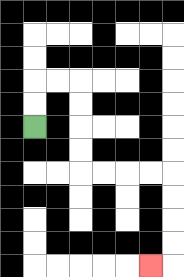{'start': '[1, 5]', 'end': '[6, 11]', 'path_directions': 'U,U,R,R,D,D,D,D,R,R,R,R,D,D,D,D,L', 'path_coordinates': '[[1, 5], [1, 4], [1, 3], [2, 3], [3, 3], [3, 4], [3, 5], [3, 6], [3, 7], [4, 7], [5, 7], [6, 7], [7, 7], [7, 8], [7, 9], [7, 10], [7, 11], [6, 11]]'}